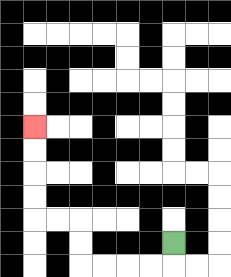{'start': '[7, 10]', 'end': '[1, 5]', 'path_directions': 'D,L,L,L,L,U,U,L,L,U,U,U,U', 'path_coordinates': '[[7, 10], [7, 11], [6, 11], [5, 11], [4, 11], [3, 11], [3, 10], [3, 9], [2, 9], [1, 9], [1, 8], [1, 7], [1, 6], [1, 5]]'}